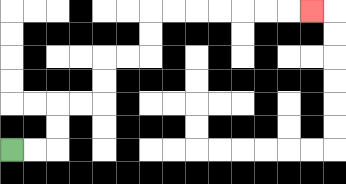{'start': '[0, 6]', 'end': '[13, 0]', 'path_directions': 'R,R,U,U,R,R,U,U,R,R,U,U,R,R,R,R,R,R,R', 'path_coordinates': '[[0, 6], [1, 6], [2, 6], [2, 5], [2, 4], [3, 4], [4, 4], [4, 3], [4, 2], [5, 2], [6, 2], [6, 1], [6, 0], [7, 0], [8, 0], [9, 0], [10, 0], [11, 0], [12, 0], [13, 0]]'}